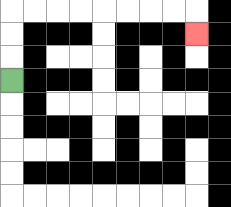{'start': '[0, 3]', 'end': '[8, 1]', 'path_directions': 'U,U,U,R,R,R,R,R,R,R,R,D', 'path_coordinates': '[[0, 3], [0, 2], [0, 1], [0, 0], [1, 0], [2, 0], [3, 0], [4, 0], [5, 0], [6, 0], [7, 0], [8, 0], [8, 1]]'}